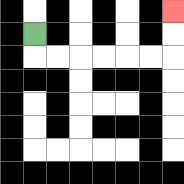{'start': '[1, 1]', 'end': '[7, 0]', 'path_directions': 'D,R,R,R,R,R,R,U,U', 'path_coordinates': '[[1, 1], [1, 2], [2, 2], [3, 2], [4, 2], [5, 2], [6, 2], [7, 2], [7, 1], [7, 0]]'}